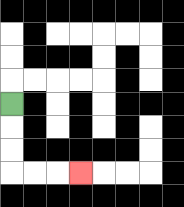{'start': '[0, 4]', 'end': '[3, 7]', 'path_directions': 'D,D,D,R,R,R', 'path_coordinates': '[[0, 4], [0, 5], [0, 6], [0, 7], [1, 7], [2, 7], [3, 7]]'}